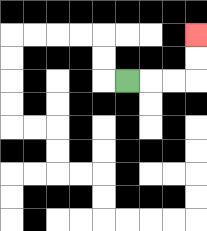{'start': '[5, 3]', 'end': '[8, 1]', 'path_directions': 'R,R,R,U,U', 'path_coordinates': '[[5, 3], [6, 3], [7, 3], [8, 3], [8, 2], [8, 1]]'}